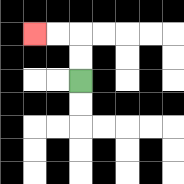{'start': '[3, 3]', 'end': '[1, 1]', 'path_directions': 'U,U,L,L', 'path_coordinates': '[[3, 3], [3, 2], [3, 1], [2, 1], [1, 1]]'}